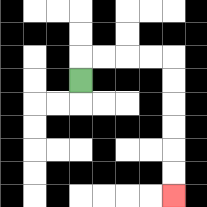{'start': '[3, 3]', 'end': '[7, 8]', 'path_directions': 'U,R,R,R,R,D,D,D,D,D,D', 'path_coordinates': '[[3, 3], [3, 2], [4, 2], [5, 2], [6, 2], [7, 2], [7, 3], [7, 4], [7, 5], [7, 6], [7, 7], [7, 8]]'}